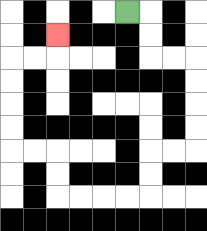{'start': '[5, 0]', 'end': '[2, 1]', 'path_directions': 'R,D,D,R,R,D,D,D,D,L,L,D,D,L,L,L,L,U,U,L,L,U,U,U,U,R,R,U', 'path_coordinates': '[[5, 0], [6, 0], [6, 1], [6, 2], [7, 2], [8, 2], [8, 3], [8, 4], [8, 5], [8, 6], [7, 6], [6, 6], [6, 7], [6, 8], [5, 8], [4, 8], [3, 8], [2, 8], [2, 7], [2, 6], [1, 6], [0, 6], [0, 5], [0, 4], [0, 3], [0, 2], [1, 2], [2, 2], [2, 1]]'}